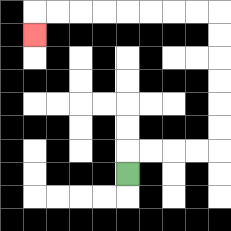{'start': '[5, 7]', 'end': '[1, 1]', 'path_directions': 'U,R,R,R,R,U,U,U,U,U,U,L,L,L,L,L,L,L,L,D', 'path_coordinates': '[[5, 7], [5, 6], [6, 6], [7, 6], [8, 6], [9, 6], [9, 5], [9, 4], [9, 3], [9, 2], [9, 1], [9, 0], [8, 0], [7, 0], [6, 0], [5, 0], [4, 0], [3, 0], [2, 0], [1, 0], [1, 1]]'}